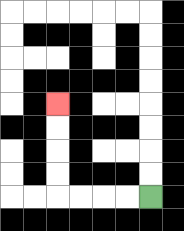{'start': '[6, 8]', 'end': '[2, 4]', 'path_directions': 'L,L,L,L,U,U,U,U', 'path_coordinates': '[[6, 8], [5, 8], [4, 8], [3, 8], [2, 8], [2, 7], [2, 6], [2, 5], [2, 4]]'}